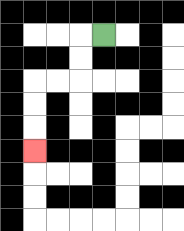{'start': '[4, 1]', 'end': '[1, 6]', 'path_directions': 'L,D,D,L,L,D,D,D', 'path_coordinates': '[[4, 1], [3, 1], [3, 2], [3, 3], [2, 3], [1, 3], [1, 4], [1, 5], [1, 6]]'}